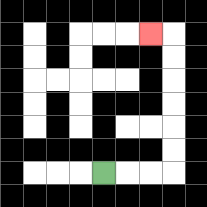{'start': '[4, 7]', 'end': '[6, 1]', 'path_directions': 'R,R,R,U,U,U,U,U,U,L', 'path_coordinates': '[[4, 7], [5, 7], [6, 7], [7, 7], [7, 6], [7, 5], [7, 4], [7, 3], [7, 2], [7, 1], [6, 1]]'}